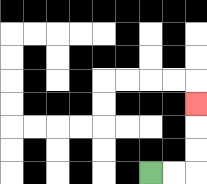{'start': '[6, 7]', 'end': '[8, 4]', 'path_directions': 'R,R,U,U,U', 'path_coordinates': '[[6, 7], [7, 7], [8, 7], [8, 6], [8, 5], [8, 4]]'}